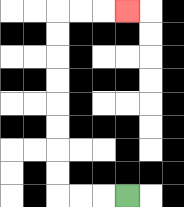{'start': '[5, 8]', 'end': '[5, 0]', 'path_directions': 'L,L,L,U,U,U,U,U,U,U,U,R,R,R', 'path_coordinates': '[[5, 8], [4, 8], [3, 8], [2, 8], [2, 7], [2, 6], [2, 5], [2, 4], [2, 3], [2, 2], [2, 1], [2, 0], [3, 0], [4, 0], [5, 0]]'}